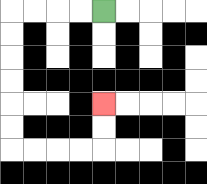{'start': '[4, 0]', 'end': '[4, 4]', 'path_directions': 'L,L,L,L,D,D,D,D,D,D,R,R,R,R,U,U', 'path_coordinates': '[[4, 0], [3, 0], [2, 0], [1, 0], [0, 0], [0, 1], [0, 2], [0, 3], [0, 4], [0, 5], [0, 6], [1, 6], [2, 6], [3, 6], [4, 6], [4, 5], [4, 4]]'}